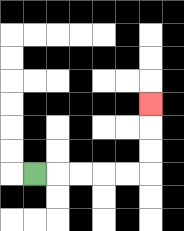{'start': '[1, 7]', 'end': '[6, 4]', 'path_directions': 'R,R,R,R,R,U,U,U', 'path_coordinates': '[[1, 7], [2, 7], [3, 7], [4, 7], [5, 7], [6, 7], [6, 6], [6, 5], [6, 4]]'}